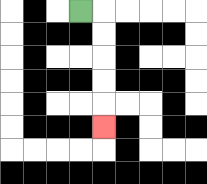{'start': '[3, 0]', 'end': '[4, 5]', 'path_directions': 'R,D,D,D,D,D', 'path_coordinates': '[[3, 0], [4, 0], [4, 1], [4, 2], [4, 3], [4, 4], [4, 5]]'}